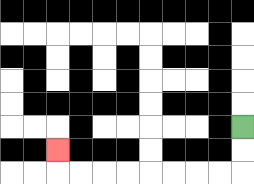{'start': '[10, 5]', 'end': '[2, 6]', 'path_directions': 'D,D,L,L,L,L,L,L,L,L,U', 'path_coordinates': '[[10, 5], [10, 6], [10, 7], [9, 7], [8, 7], [7, 7], [6, 7], [5, 7], [4, 7], [3, 7], [2, 7], [2, 6]]'}